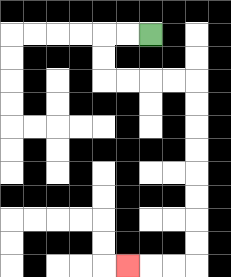{'start': '[6, 1]', 'end': '[5, 11]', 'path_directions': 'L,L,D,D,R,R,R,R,D,D,D,D,D,D,D,D,L,L,L', 'path_coordinates': '[[6, 1], [5, 1], [4, 1], [4, 2], [4, 3], [5, 3], [6, 3], [7, 3], [8, 3], [8, 4], [8, 5], [8, 6], [8, 7], [8, 8], [8, 9], [8, 10], [8, 11], [7, 11], [6, 11], [5, 11]]'}